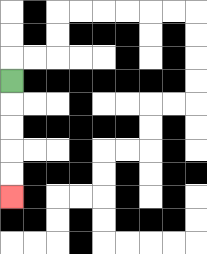{'start': '[0, 3]', 'end': '[0, 8]', 'path_directions': 'D,D,D,D,D', 'path_coordinates': '[[0, 3], [0, 4], [0, 5], [0, 6], [0, 7], [0, 8]]'}